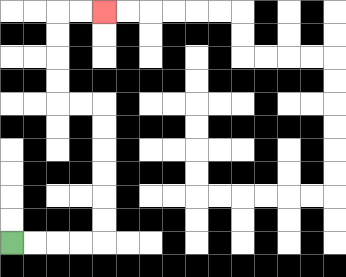{'start': '[0, 10]', 'end': '[4, 0]', 'path_directions': 'R,R,R,R,U,U,U,U,U,U,L,L,U,U,U,U,R,R', 'path_coordinates': '[[0, 10], [1, 10], [2, 10], [3, 10], [4, 10], [4, 9], [4, 8], [4, 7], [4, 6], [4, 5], [4, 4], [3, 4], [2, 4], [2, 3], [2, 2], [2, 1], [2, 0], [3, 0], [4, 0]]'}